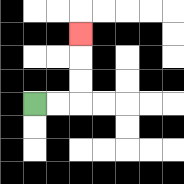{'start': '[1, 4]', 'end': '[3, 1]', 'path_directions': 'R,R,U,U,U', 'path_coordinates': '[[1, 4], [2, 4], [3, 4], [3, 3], [3, 2], [3, 1]]'}